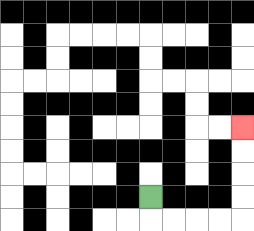{'start': '[6, 8]', 'end': '[10, 5]', 'path_directions': 'D,R,R,R,R,U,U,U,U', 'path_coordinates': '[[6, 8], [6, 9], [7, 9], [8, 9], [9, 9], [10, 9], [10, 8], [10, 7], [10, 6], [10, 5]]'}